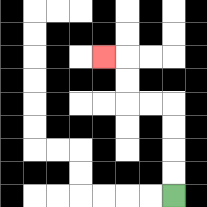{'start': '[7, 8]', 'end': '[4, 2]', 'path_directions': 'U,U,U,U,L,L,U,U,L', 'path_coordinates': '[[7, 8], [7, 7], [7, 6], [7, 5], [7, 4], [6, 4], [5, 4], [5, 3], [5, 2], [4, 2]]'}